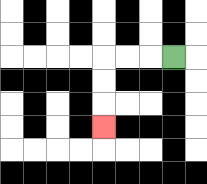{'start': '[7, 2]', 'end': '[4, 5]', 'path_directions': 'L,L,L,D,D,D', 'path_coordinates': '[[7, 2], [6, 2], [5, 2], [4, 2], [4, 3], [4, 4], [4, 5]]'}